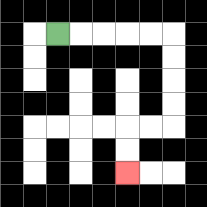{'start': '[2, 1]', 'end': '[5, 7]', 'path_directions': 'R,R,R,R,R,D,D,D,D,L,L,D,D', 'path_coordinates': '[[2, 1], [3, 1], [4, 1], [5, 1], [6, 1], [7, 1], [7, 2], [7, 3], [7, 4], [7, 5], [6, 5], [5, 5], [5, 6], [5, 7]]'}